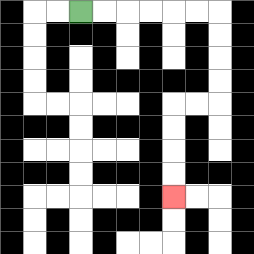{'start': '[3, 0]', 'end': '[7, 8]', 'path_directions': 'R,R,R,R,R,R,D,D,D,D,L,L,D,D,D,D', 'path_coordinates': '[[3, 0], [4, 0], [5, 0], [6, 0], [7, 0], [8, 0], [9, 0], [9, 1], [9, 2], [9, 3], [9, 4], [8, 4], [7, 4], [7, 5], [7, 6], [7, 7], [7, 8]]'}